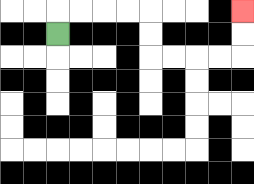{'start': '[2, 1]', 'end': '[10, 0]', 'path_directions': 'U,R,R,R,R,D,D,R,R,R,R,U,U', 'path_coordinates': '[[2, 1], [2, 0], [3, 0], [4, 0], [5, 0], [6, 0], [6, 1], [6, 2], [7, 2], [8, 2], [9, 2], [10, 2], [10, 1], [10, 0]]'}